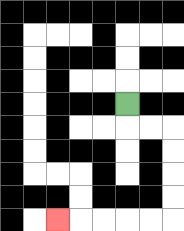{'start': '[5, 4]', 'end': '[2, 9]', 'path_directions': 'D,R,R,D,D,D,D,L,L,L,L,L', 'path_coordinates': '[[5, 4], [5, 5], [6, 5], [7, 5], [7, 6], [7, 7], [7, 8], [7, 9], [6, 9], [5, 9], [4, 9], [3, 9], [2, 9]]'}